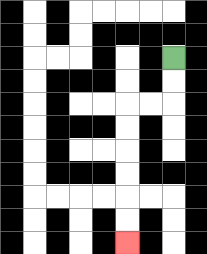{'start': '[7, 2]', 'end': '[5, 10]', 'path_directions': 'D,D,L,L,D,D,D,D,D,D', 'path_coordinates': '[[7, 2], [7, 3], [7, 4], [6, 4], [5, 4], [5, 5], [5, 6], [5, 7], [5, 8], [5, 9], [5, 10]]'}